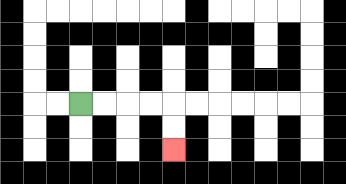{'start': '[3, 4]', 'end': '[7, 6]', 'path_directions': 'R,R,R,R,D,D', 'path_coordinates': '[[3, 4], [4, 4], [5, 4], [6, 4], [7, 4], [7, 5], [7, 6]]'}